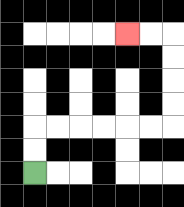{'start': '[1, 7]', 'end': '[5, 1]', 'path_directions': 'U,U,R,R,R,R,R,R,U,U,U,U,L,L', 'path_coordinates': '[[1, 7], [1, 6], [1, 5], [2, 5], [3, 5], [4, 5], [5, 5], [6, 5], [7, 5], [7, 4], [7, 3], [7, 2], [7, 1], [6, 1], [5, 1]]'}